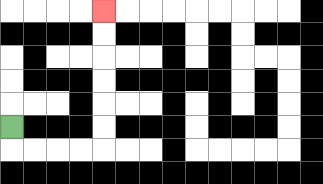{'start': '[0, 5]', 'end': '[4, 0]', 'path_directions': 'D,R,R,R,R,U,U,U,U,U,U', 'path_coordinates': '[[0, 5], [0, 6], [1, 6], [2, 6], [3, 6], [4, 6], [4, 5], [4, 4], [4, 3], [4, 2], [4, 1], [4, 0]]'}